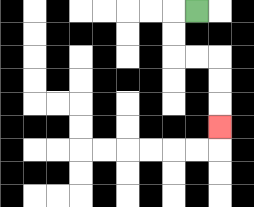{'start': '[8, 0]', 'end': '[9, 5]', 'path_directions': 'L,D,D,R,R,D,D,D', 'path_coordinates': '[[8, 0], [7, 0], [7, 1], [7, 2], [8, 2], [9, 2], [9, 3], [9, 4], [9, 5]]'}